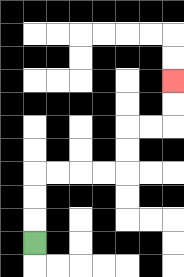{'start': '[1, 10]', 'end': '[7, 3]', 'path_directions': 'U,U,U,R,R,R,R,U,U,R,R,U,U', 'path_coordinates': '[[1, 10], [1, 9], [1, 8], [1, 7], [2, 7], [3, 7], [4, 7], [5, 7], [5, 6], [5, 5], [6, 5], [7, 5], [7, 4], [7, 3]]'}